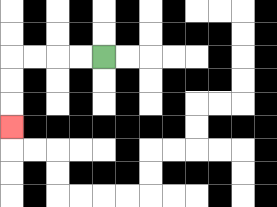{'start': '[4, 2]', 'end': '[0, 5]', 'path_directions': 'L,L,L,L,D,D,D', 'path_coordinates': '[[4, 2], [3, 2], [2, 2], [1, 2], [0, 2], [0, 3], [0, 4], [0, 5]]'}